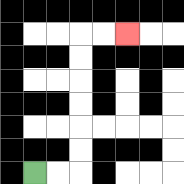{'start': '[1, 7]', 'end': '[5, 1]', 'path_directions': 'R,R,U,U,U,U,U,U,R,R', 'path_coordinates': '[[1, 7], [2, 7], [3, 7], [3, 6], [3, 5], [3, 4], [3, 3], [3, 2], [3, 1], [4, 1], [5, 1]]'}